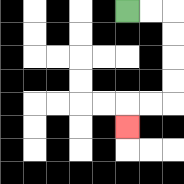{'start': '[5, 0]', 'end': '[5, 5]', 'path_directions': 'R,R,D,D,D,D,L,L,D', 'path_coordinates': '[[5, 0], [6, 0], [7, 0], [7, 1], [7, 2], [7, 3], [7, 4], [6, 4], [5, 4], [5, 5]]'}